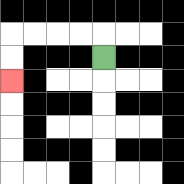{'start': '[4, 2]', 'end': '[0, 3]', 'path_directions': 'U,L,L,L,L,D,D', 'path_coordinates': '[[4, 2], [4, 1], [3, 1], [2, 1], [1, 1], [0, 1], [0, 2], [0, 3]]'}